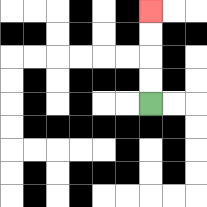{'start': '[6, 4]', 'end': '[6, 0]', 'path_directions': 'U,U,U,U', 'path_coordinates': '[[6, 4], [6, 3], [6, 2], [6, 1], [6, 0]]'}